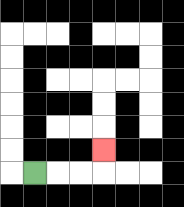{'start': '[1, 7]', 'end': '[4, 6]', 'path_directions': 'R,R,R,U', 'path_coordinates': '[[1, 7], [2, 7], [3, 7], [4, 7], [4, 6]]'}